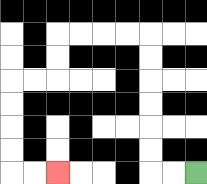{'start': '[8, 7]', 'end': '[2, 7]', 'path_directions': 'L,L,U,U,U,U,U,U,L,L,L,L,D,D,L,L,D,D,D,D,R,R', 'path_coordinates': '[[8, 7], [7, 7], [6, 7], [6, 6], [6, 5], [6, 4], [6, 3], [6, 2], [6, 1], [5, 1], [4, 1], [3, 1], [2, 1], [2, 2], [2, 3], [1, 3], [0, 3], [0, 4], [0, 5], [0, 6], [0, 7], [1, 7], [2, 7]]'}